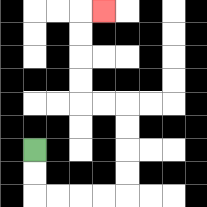{'start': '[1, 6]', 'end': '[4, 0]', 'path_directions': 'D,D,R,R,R,R,U,U,U,U,L,L,U,U,U,U,R', 'path_coordinates': '[[1, 6], [1, 7], [1, 8], [2, 8], [3, 8], [4, 8], [5, 8], [5, 7], [5, 6], [5, 5], [5, 4], [4, 4], [3, 4], [3, 3], [3, 2], [3, 1], [3, 0], [4, 0]]'}